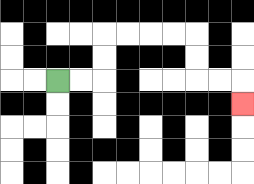{'start': '[2, 3]', 'end': '[10, 4]', 'path_directions': 'R,R,U,U,R,R,R,R,D,D,R,R,D', 'path_coordinates': '[[2, 3], [3, 3], [4, 3], [4, 2], [4, 1], [5, 1], [6, 1], [7, 1], [8, 1], [8, 2], [8, 3], [9, 3], [10, 3], [10, 4]]'}